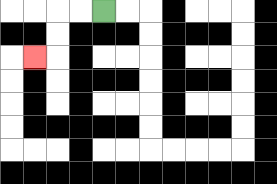{'start': '[4, 0]', 'end': '[1, 2]', 'path_directions': 'L,L,D,D,L', 'path_coordinates': '[[4, 0], [3, 0], [2, 0], [2, 1], [2, 2], [1, 2]]'}